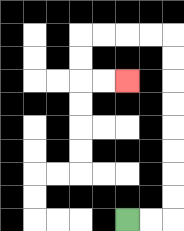{'start': '[5, 9]', 'end': '[5, 3]', 'path_directions': 'R,R,U,U,U,U,U,U,U,U,L,L,L,L,D,D,R,R', 'path_coordinates': '[[5, 9], [6, 9], [7, 9], [7, 8], [7, 7], [7, 6], [7, 5], [7, 4], [7, 3], [7, 2], [7, 1], [6, 1], [5, 1], [4, 1], [3, 1], [3, 2], [3, 3], [4, 3], [5, 3]]'}